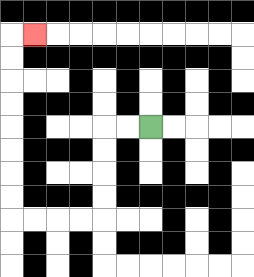{'start': '[6, 5]', 'end': '[1, 1]', 'path_directions': 'L,L,D,D,D,D,L,L,L,L,U,U,U,U,U,U,U,U,R', 'path_coordinates': '[[6, 5], [5, 5], [4, 5], [4, 6], [4, 7], [4, 8], [4, 9], [3, 9], [2, 9], [1, 9], [0, 9], [0, 8], [0, 7], [0, 6], [0, 5], [0, 4], [0, 3], [0, 2], [0, 1], [1, 1]]'}